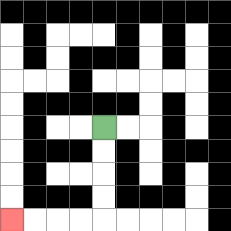{'start': '[4, 5]', 'end': '[0, 9]', 'path_directions': 'D,D,D,D,L,L,L,L', 'path_coordinates': '[[4, 5], [4, 6], [4, 7], [4, 8], [4, 9], [3, 9], [2, 9], [1, 9], [0, 9]]'}